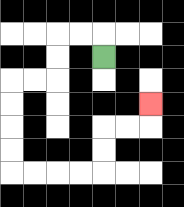{'start': '[4, 2]', 'end': '[6, 4]', 'path_directions': 'U,L,L,D,D,L,L,D,D,D,D,R,R,R,R,U,U,R,R,U', 'path_coordinates': '[[4, 2], [4, 1], [3, 1], [2, 1], [2, 2], [2, 3], [1, 3], [0, 3], [0, 4], [0, 5], [0, 6], [0, 7], [1, 7], [2, 7], [3, 7], [4, 7], [4, 6], [4, 5], [5, 5], [6, 5], [6, 4]]'}